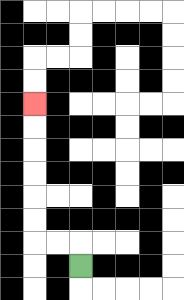{'start': '[3, 11]', 'end': '[1, 4]', 'path_directions': 'U,L,L,U,U,U,U,U,U', 'path_coordinates': '[[3, 11], [3, 10], [2, 10], [1, 10], [1, 9], [1, 8], [1, 7], [1, 6], [1, 5], [1, 4]]'}